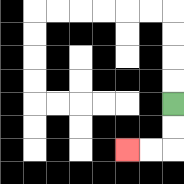{'start': '[7, 4]', 'end': '[5, 6]', 'path_directions': 'D,D,L,L', 'path_coordinates': '[[7, 4], [7, 5], [7, 6], [6, 6], [5, 6]]'}